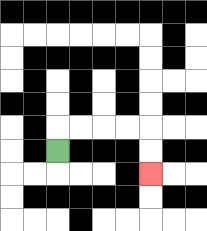{'start': '[2, 6]', 'end': '[6, 7]', 'path_directions': 'U,R,R,R,R,D,D', 'path_coordinates': '[[2, 6], [2, 5], [3, 5], [4, 5], [5, 5], [6, 5], [6, 6], [6, 7]]'}